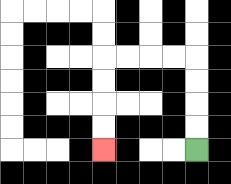{'start': '[8, 6]', 'end': '[4, 6]', 'path_directions': 'U,U,U,U,L,L,L,L,D,D,D,D', 'path_coordinates': '[[8, 6], [8, 5], [8, 4], [8, 3], [8, 2], [7, 2], [6, 2], [5, 2], [4, 2], [4, 3], [4, 4], [4, 5], [4, 6]]'}